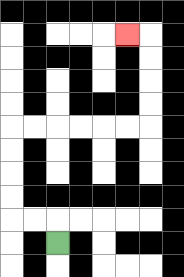{'start': '[2, 10]', 'end': '[5, 1]', 'path_directions': 'U,L,L,U,U,U,U,R,R,R,R,R,R,U,U,U,U,L', 'path_coordinates': '[[2, 10], [2, 9], [1, 9], [0, 9], [0, 8], [0, 7], [0, 6], [0, 5], [1, 5], [2, 5], [3, 5], [4, 5], [5, 5], [6, 5], [6, 4], [6, 3], [6, 2], [6, 1], [5, 1]]'}